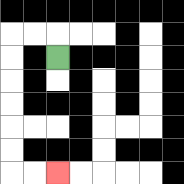{'start': '[2, 2]', 'end': '[2, 7]', 'path_directions': 'U,L,L,D,D,D,D,D,D,R,R', 'path_coordinates': '[[2, 2], [2, 1], [1, 1], [0, 1], [0, 2], [0, 3], [0, 4], [0, 5], [0, 6], [0, 7], [1, 7], [2, 7]]'}